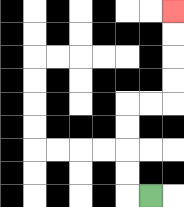{'start': '[6, 8]', 'end': '[7, 0]', 'path_directions': 'L,U,U,U,U,R,R,U,U,U,U', 'path_coordinates': '[[6, 8], [5, 8], [5, 7], [5, 6], [5, 5], [5, 4], [6, 4], [7, 4], [7, 3], [7, 2], [7, 1], [7, 0]]'}